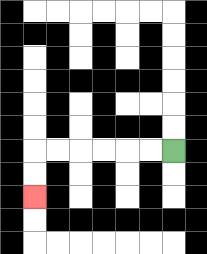{'start': '[7, 6]', 'end': '[1, 8]', 'path_directions': 'L,L,L,L,L,L,D,D', 'path_coordinates': '[[7, 6], [6, 6], [5, 6], [4, 6], [3, 6], [2, 6], [1, 6], [1, 7], [1, 8]]'}